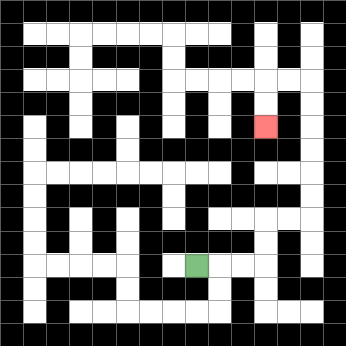{'start': '[8, 11]', 'end': '[11, 5]', 'path_directions': 'R,R,R,U,U,R,R,U,U,U,U,U,U,L,L,D,D', 'path_coordinates': '[[8, 11], [9, 11], [10, 11], [11, 11], [11, 10], [11, 9], [12, 9], [13, 9], [13, 8], [13, 7], [13, 6], [13, 5], [13, 4], [13, 3], [12, 3], [11, 3], [11, 4], [11, 5]]'}